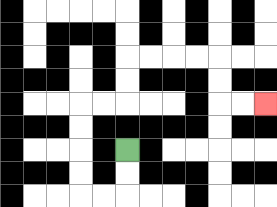{'start': '[5, 6]', 'end': '[11, 4]', 'path_directions': 'D,D,L,L,U,U,U,U,R,R,U,U,R,R,R,R,D,D,R,R', 'path_coordinates': '[[5, 6], [5, 7], [5, 8], [4, 8], [3, 8], [3, 7], [3, 6], [3, 5], [3, 4], [4, 4], [5, 4], [5, 3], [5, 2], [6, 2], [7, 2], [8, 2], [9, 2], [9, 3], [9, 4], [10, 4], [11, 4]]'}